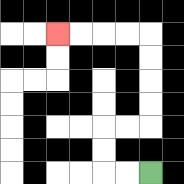{'start': '[6, 7]', 'end': '[2, 1]', 'path_directions': 'L,L,U,U,R,R,U,U,U,U,L,L,L,L', 'path_coordinates': '[[6, 7], [5, 7], [4, 7], [4, 6], [4, 5], [5, 5], [6, 5], [6, 4], [6, 3], [6, 2], [6, 1], [5, 1], [4, 1], [3, 1], [2, 1]]'}